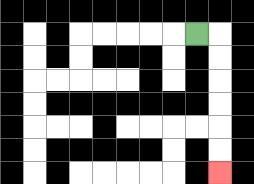{'start': '[8, 1]', 'end': '[9, 7]', 'path_directions': 'R,D,D,D,D,D,D', 'path_coordinates': '[[8, 1], [9, 1], [9, 2], [9, 3], [9, 4], [9, 5], [9, 6], [9, 7]]'}